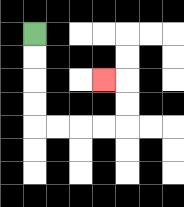{'start': '[1, 1]', 'end': '[4, 3]', 'path_directions': 'D,D,D,D,R,R,R,R,U,U,L', 'path_coordinates': '[[1, 1], [1, 2], [1, 3], [1, 4], [1, 5], [2, 5], [3, 5], [4, 5], [5, 5], [5, 4], [5, 3], [4, 3]]'}